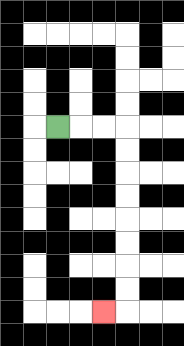{'start': '[2, 5]', 'end': '[4, 13]', 'path_directions': 'R,R,R,D,D,D,D,D,D,D,D,L', 'path_coordinates': '[[2, 5], [3, 5], [4, 5], [5, 5], [5, 6], [5, 7], [5, 8], [5, 9], [5, 10], [5, 11], [5, 12], [5, 13], [4, 13]]'}